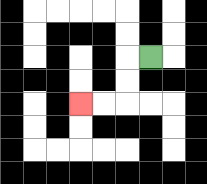{'start': '[6, 2]', 'end': '[3, 4]', 'path_directions': 'L,D,D,L,L', 'path_coordinates': '[[6, 2], [5, 2], [5, 3], [5, 4], [4, 4], [3, 4]]'}